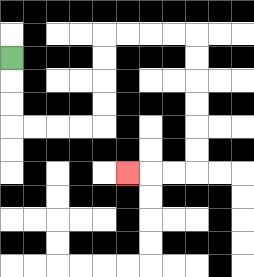{'start': '[0, 2]', 'end': '[5, 7]', 'path_directions': 'D,D,D,R,R,R,R,U,U,U,U,R,R,R,R,D,D,D,D,D,D,L,L,L', 'path_coordinates': '[[0, 2], [0, 3], [0, 4], [0, 5], [1, 5], [2, 5], [3, 5], [4, 5], [4, 4], [4, 3], [4, 2], [4, 1], [5, 1], [6, 1], [7, 1], [8, 1], [8, 2], [8, 3], [8, 4], [8, 5], [8, 6], [8, 7], [7, 7], [6, 7], [5, 7]]'}